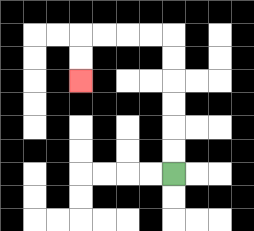{'start': '[7, 7]', 'end': '[3, 3]', 'path_directions': 'U,U,U,U,U,U,L,L,L,L,D,D', 'path_coordinates': '[[7, 7], [7, 6], [7, 5], [7, 4], [7, 3], [7, 2], [7, 1], [6, 1], [5, 1], [4, 1], [3, 1], [3, 2], [3, 3]]'}